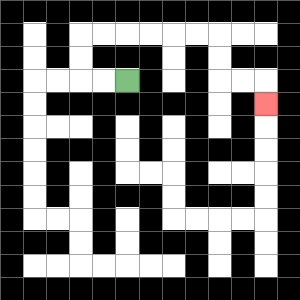{'start': '[5, 3]', 'end': '[11, 4]', 'path_directions': 'L,L,U,U,R,R,R,R,R,R,D,D,R,R,D', 'path_coordinates': '[[5, 3], [4, 3], [3, 3], [3, 2], [3, 1], [4, 1], [5, 1], [6, 1], [7, 1], [8, 1], [9, 1], [9, 2], [9, 3], [10, 3], [11, 3], [11, 4]]'}